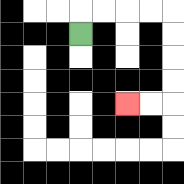{'start': '[3, 1]', 'end': '[5, 4]', 'path_directions': 'U,R,R,R,R,D,D,D,D,L,L', 'path_coordinates': '[[3, 1], [3, 0], [4, 0], [5, 0], [6, 0], [7, 0], [7, 1], [7, 2], [7, 3], [7, 4], [6, 4], [5, 4]]'}